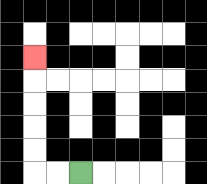{'start': '[3, 7]', 'end': '[1, 2]', 'path_directions': 'L,L,U,U,U,U,U', 'path_coordinates': '[[3, 7], [2, 7], [1, 7], [1, 6], [1, 5], [1, 4], [1, 3], [1, 2]]'}